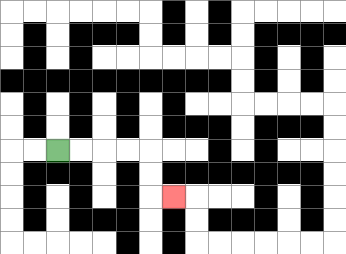{'start': '[2, 6]', 'end': '[7, 8]', 'path_directions': 'R,R,R,R,D,D,R', 'path_coordinates': '[[2, 6], [3, 6], [4, 6], [5, 6], [6, 6], [6, 7], [6, 8], [7, 8]]'}